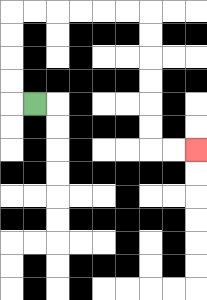{'start': '[1, 4]', 'end': '[8, 6]', 'path_directions': 'L,U,U,U,U,R,R,R,R,R,R,D,D,D,D,D,D,R,R', 'path_coordinates': '[[1, 4], [0, 4], [0, 3], [0, 2], [0, 1], [0, 0], [1, 0], [2, 0], [3, 0], [4, 0], [5, 0], [6, 0], [6, 1], [6, 2], [6, 3], [6, 4], [6, 5], [6, 6], [7, 6], [8, 6]]'}